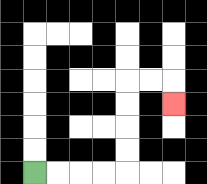{'start': '[1, 7]', 'end': '[7, 4]', 'path_directions': 'R,R,R,R,U,U,U,U,R,R,D', 'path_coordinates': '[[1, 7], [2, 7], [3, 7], [4, 7], [5, 7], [5, 6], [5, 5], [5, 4], [5, 3], [6, 3], [7, 3], [7, 4]]'}